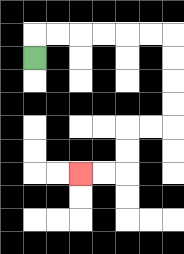{'start': '[1, 2]', 'end': '[3, 7]', 'path_directions': 'U,R,R,R,R,R,R,D,D,D,D,L,L,D,D,L,L', 'path_coordinates': '[[1, 2], [1, 1], [2, 1], [3, 1], [4, 1], [5, 1], [6, 1], [7, 1], [7, 2], [7, 3], [7, 4], [7, 5], [6, 5], [5, 5], [5, 6], [5, 7], [4, 7], [3, 7]]'}